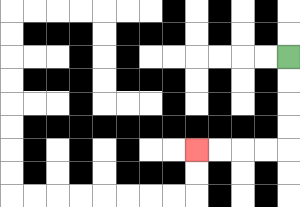{'start': '[12, 2]', 'end': '[8, 6]', 'path_directions': 'D,D,D,D,L,L,L,L', 'path_coordinates': '[[12, 2], [12, 3], [12, 4], [12, 5], [12, 6], [11, 6], [10, 6], [9, 6], [8, 6]]'}